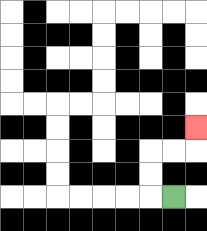{'start': '[7, 8]', 'end': '[8, 5]', 'path_directions': 'L,U,U,R,R,U', 'path_coordinates': '[[7, 8], [6, 8], [6, 7], [6, 6], [7, 6], [8, 6], [8, 5]]'}